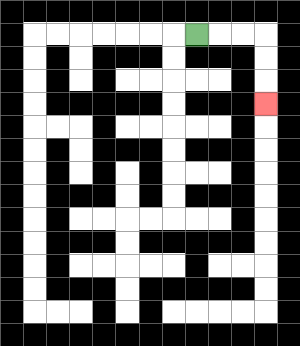{'start': '[8, 1]', 'end': '[11, 4]', 'path_directions': 'R,R,R,D,D,D', 'path_coordinates': '[[8, 1], [9, 1], [10, 1], [11, 1], [11, 2], [11, 3], [11, 4]]'}